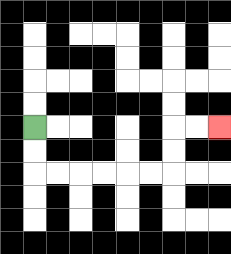{'start': '[1, 5]', 'end': '[9, 5]', 'path_directions': 'D,D,R,R,R,R,R,R,U,U,R,R', 'path_coordinates': '[[1, 5], [1, 6], [1, 7], [2, 7], [3, 7], [4, 7], [5, 7], [6, 7], [7, 7], [7, 6], [7, 5], [8, 5], [9, 5]]'}